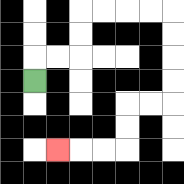{'start': '[1, 3]', 'end': '[2, 6]', 'path_directions': 'U,R,R,U,U,R,R,R,R,D,D,D,D,L,L,D,D,L,L,L', 'path_coordinates': '[[1, 3], [1, 2], [2, 2], [3, 2], [3, 1], [3, 0], [4, 0], [5, 0], [6, 0], [7, 0], [7, 1], [7, 2], [7, 3], [7, 4], [6, 4], [5, 4], [5, 5], [5, 6], [4, 6], [3, 6], [2, 6]]'}